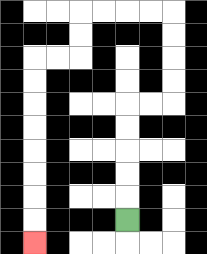{'start': '[5, 9]', 'end': '[1, 10]', 'path_directions': 'U,U,U,U,U,R,R,U,U,U,U,L,L,L,L,D,D,L,L,D,D,D,D,D,D,D,D', 'path_coordinates': '[[5, 9], [5, 8], [5, 7], [5, 6], [5, 5], [5, 4], [6, 4], [7, 4], [7, 3], [7, 2], [7, 1], [7, 0], [6, 0], [5, 0], [4, 0], [3, 0], [3, 1], [3, 2], [2, 2], [1, 2], [1, 3], [1, 4], [1, 5], [1, 6], [1, 7], [1, 8], [1, 9], [1, 10]]'}